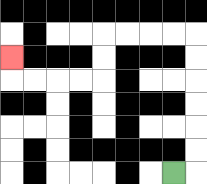{'start': '[7, 7]', 'end': '[0, 2]', 'path_directions': 'R,U,U,U,U,U,U,L,L,L,L,D,D,L,L,L,L,U', 'path_coordinates': '[[7, 7], [8, 7], [8, 6], [8, 5], [8, 4], [8, 3], [8, 2], [8, 1], [7, 1], [6, 1], [5, 1], [4, 1], [4, 2], [4, 3], [3, 3], [2, 3], [1, 3], [0, 3], [0, 2]]'}